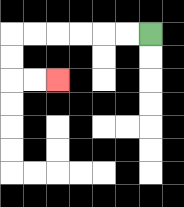{'start': '[6, 1]', 'end': '[2, 3]', 'path_directions': 'L,L,L,L,L,L,D,D,R,R', 'path_coordinates': '[[6, 1], [5, 1], [4, 1], [3, 1], [2, 1], [1, 1], [0, 1], [0, 2], [0, 3], [1, 3], [2, 3]]'}